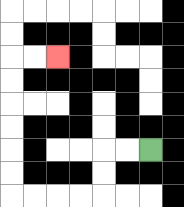{'start': '[6, 6]', 'end': '[2, 2]', 'path_directions': 'L,L,D,D,L,L,L,L,U,U,U,U,U,U,R,R', 'path_coordinates': '[[6, 6], [5, 6], [4, 6], [4, 7], [4, 8], [3, 8], [2, 8], [1, 8], [0, 8], [0, 7], [0, 6], [0, 5], [0, 4], [0, 3], [0, 2], [1, 2], [2, 2]]'}